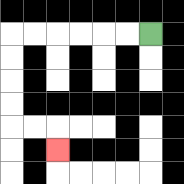{'start': '[6, 1]', 'end': '[2, 6]', 'path_directions': 'L,L,L,L,L,L,D,D,D,D,R,R,D', 'path_coordinates': '[[6, 1], [5, 1], [4, 1], [3, 1], [2, 1], [1, 1], [0, 1], [0, 2], [0, 3], [0, 4], [0, 5], [1, 5], [2, 5], [2, 6]]'}